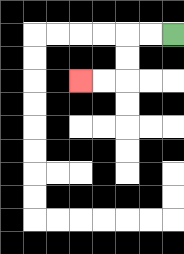{'start': '[7, 1]', 'end': '[3, 3]', 'path_directions': 'L,L,D,D,L,L', 'path_coordinates': '[[7, 1], [6, 1], [5, 1], [5, 2], [5, 3], [4, 3], [3, 3]]'}